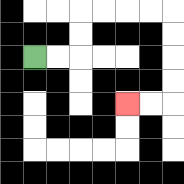{'start': '[1, 2]', 'end': '[5, 4]', 'path_directions': 'R,R,U,U,R,R,R,R,D,D,D,D,L,L', 'path_coordinates': '[[1, 2], [2, 2], [3, 2], [3, 1], [3, 0], [4, 0], [5, 0], [6, 0], [7, 0], [7, 1], [7, 2], [7, 3], [7, 4], [6, 4], [5, 4]]'}